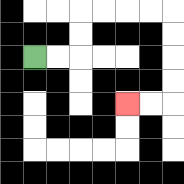{'start': '[1, 2]', 'end': '[5, 4]', 'path_directions': 'R,R,U,U,R,R,R,R,D,D,D,D,L,L', 'path_coordinates': '[[1, 2], [2, 2], [3, 2], [3, 1], [3, 0], [4, 0], [5, 0], [6, 0], [7, 0], [7, 1], [7, 2], [7, 3], [7, 4], [6, 4], [5, 4]]'}